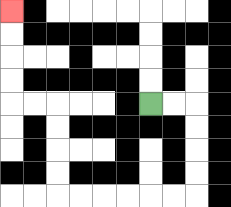{'start': '[6, 4]', 'end': '[0, 0]', 'path_directions': 'R,R,D,D,D,D,L,L,L,L,L,L,U,U,U,U,L,L,U,U,U,U', 'path_coordinates': '[[6, 4], [7, 4], [8, 4], [8, 5], [8, 6], [8, 7], [8, 8], [7, 8], [6, 8], [5, 8], [4, 8], [3, 8], [2, 8], [2, 7], [2, 6], [2, 5], [2, 4], [1, 4], [0, 4], [0, 3], [0, 2], [0, 1], [0, 0]]'}